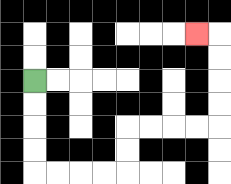{'start': '[1, 3]', 'end': '[8, 1]', 'path_directions': 'D,D,D,D,R,R,R,R,U,U,R,R,R,R,U,U,U,U,L', 'path_coordinates': '[[1, 3], [1, 4], [1, 5], [1, 6], [1, 7], [2, 7], [3, 7], [4, 7], [5, 7], [5, 6], [5, 5], [6, 5], [7, 5], [8, 5], [9, 5], [9, 4], [9, 3], [9, 2], [9, 1], [8, 1]]'}